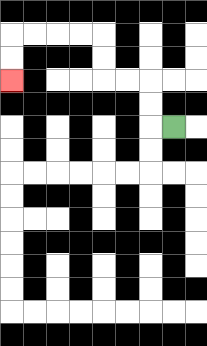{'start': '[7, 5]', 'end': '[0, 3]', 'path_directions': 'L,U,U,L,L,U,U,L,L,L,L,D,D', 'path_coordinates': '[[7, 5], [6, 5], [6, 4], [6, 3], [5, 3], [4, 3], [4, 2], [4, 1], [3, 1], [2, 1], [1, 1], [0, 1], [0, 2], [0, 3]]'}